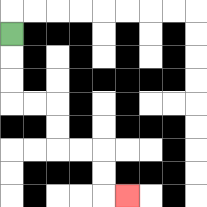{'start': '[0, 1]', 'end': '[5, 8]', 'path_directions': 'D,D,D,R,R,D,D,R,R,D,D,R', 'path_coordinates': '[[0, 1], [0, 2], [0, 3], [0, 4], [1, 4], [2, 4], [2, 5], [2, 6], [3, 6], [4, 6], [4, 7], [4, 8], [5, 8]]'}